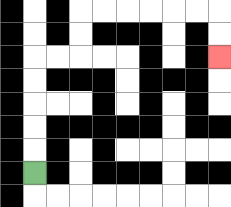{'start': '[1, 7]', 'end': '[9, 2]', 'path_directions': 'U,U,U,U,U,R,R,U,U,R,R,R,R,R,R,D,D', 'path_coordinates': '[[1, 7], [1, 6], [1, 5], [1, 4], [1, 3], [1, 2], [2, 2], [3, 2], [3, 1], [3, 0], [4, 0], [5, 0], [6, 0], [7, 0], [8, 0], [9, 0], [9, 1], [9, 2]]'}